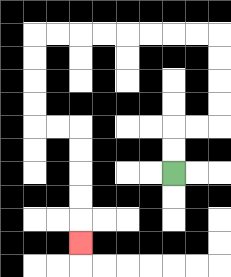{'start': '[7, 7]', 'end': '[3, 10]', 'path_directions': 'U,U,R,R,U,U,U,U,L,L,L,L,L,L,L,L,D,D,D,D,R,R,D,D,D,D,D', 'path_coordinates': '[[7, 7], [7, 6], [7, 5], [8, 5], [9, 5], [9, 4], [9, 3], [9, 2], [9, 1], [8, 1], [7, 1], [6, 1], [5, 1], [4, 1], [3, 1], [2, 1], [1, 1], [1, 2], [1, 3], [1, 4], [1, 5], [2, 5], [3, 5], [3, 6], [3, 7], [3, 8], [3, 9], [3, 10]]'}